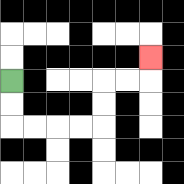{'start': '[0, 3]', 'end': '[6, 2]', 'path_directions': 'D,D,R,R,R,R,U,U,R,R,U', 'path_coordinates': '[[0, 3], [0, 4], [0, 5], [1, 5], [2, 5], [3, 5], [4, 5], [4, 4], [4, 3], [5, 3], [6, 3], [6, 2]]'}